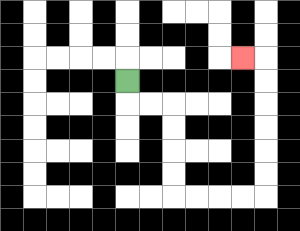{'start': '[5, 3]', 'end': '[10, 2]', 'path_directions': 'D,R,R,D,D,D,D,R,R,R,R,U,U,U,U,U,U,L', 'path_coordinates': '[[5, 3], [5, 4], [6, 4], [7, 4], [7, 5], [7, 6], [7, 7], [7, 8], [8, 8], [9, 8], [10, 8], [11, 8], [11, 7], [11, 6], [11, 5], [11, 4], [11, 3], [11, 2], [10, 2]]'}